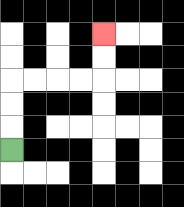{'start': '[0, 6]', 'end': '[4, 1]', 'path_directions': 'U,U,U,R,R,R,R,U,U', 'path_coordinates': '[[0, 6], [0, 5], [0, 4], [0, 3], [1, 3], [2, 3], [3, 3], [4, 3], [4, 2], [4, 1]]'}